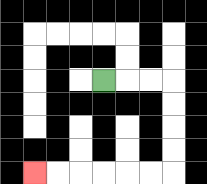{'start': '[4, 3]', 'end': '[1, 7]', 'path_directions': 'R,R,R,D,D,D,D,L,L,L,L,L,L', 'path_coordinates': '[[4, 3], [5, 3], [6, 3], [7, 3], [7, 4], [7, 5], [7, 6], [7, 7], [6, 7], [5, 7], [4, 7], [3, 7], [2, 7], [1, 7]]'}